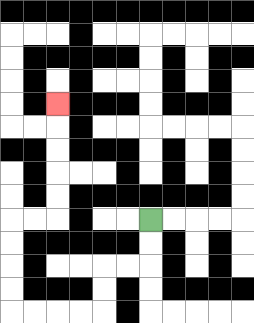{'start': '[6, 9]', 'end': '[2, 4]', 'path_directions': 'D,D,L,L,D,D,L,L,L,L,U,U,U,U,R,R,U,U,U,U,U', 'path_coordinates': '[[6, 9], [6, 10], [6, 11], [5, 11], [4, 11], [4, 12], [4, 13], [3, 13], [2, 13], [1, 13], [0, 13], [0, 12], [0, 11], [0, 10], [0, 9], [1, 9], [2, 9], [2, 8], [2, 7], [2, 6], [2, 5], [2, 4]]'}